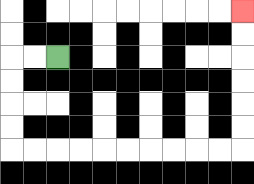{'start': '[2, 2]', 'end': '[10, 0]', 'path_directions': 'L,L,D,D,D,D,R,R,R,R,R,R,R,R,R,R,U,U,U,U,U,U', 'path_coordinates': '[[2, 2], [1, 2], [0, 2], [0, 3], [0, 4], [0, 5], [0, 6], [1, 6], [2, 6], [3, 6], [4, 6], [5, 6], [6, 6], [7, 6], [8, 6], [9, 6], [10, 6], [10, 5], [10, 4], [10, 3], [10, 2], [10, 1], [10, 0]]'}